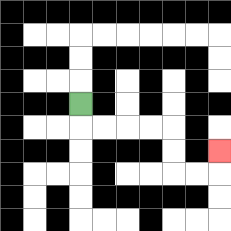{'start': '[3, 4]', 'end': '[9, 6]', 'path_directions': 'D,R,R,R,R,D,D,R,R,U', 'path_coordinates': '[[3, 4], [3, 5], [4, 5], [5, 5], [6, 5], [7, 5], [7, 6], [7, 7], [8, 7], [9, 7], [9, 6]]'}